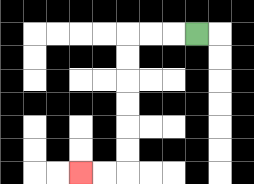{'start': '[8, 1]', 'end': '[3, 7]', 'path_directions': 'L,L,L,D,D,D,D,D,D,L,L', 'path_coordinates': '[[8, 1], [7, 1], [6, 1], [5, 1], [5, 2], [5, 3], [5, 4], [5, 5], [5, 6], [5, 7], [4, 7], [3, 7]]'}